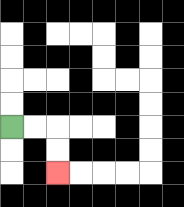{'start': '[0, 5]', 'end': '[2, 7]', 'path_directions': 'R,R,D,D', 'path_coordinates': '[[0, 5], [1, 5], [2, 5], [2, 6], [2, 7]]'}